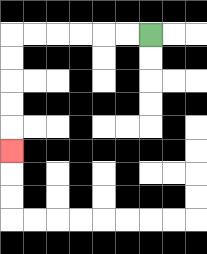{'start': '[6, 1]', 'end': '[0, 6]', 'path_directions': 'L,L,L,L,L,L,D,D,D,D,D', 'path_coordinates': '[[6, 1], [5, 1], [4, 1], [3, 1], [2, 1], [1, 1], [0, 1], [0, 2], [0, 3], [0, 4], [0, 5], [0, 6]]'}